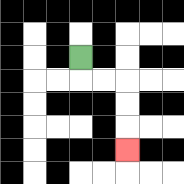{'start': '[3, 2]', 'end': '[5, 6]', 'path_directions': 'D,R,R,D,D,D', 'path_coordinates': '[[3, 2], [3, 3], [4, 3], [5, 3], [5, 4], [5, 5], [5, 6]]'}